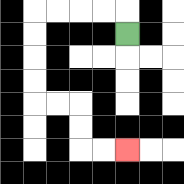{'start': '[5, 1]', 'end': '[5, 6]', 'path_directions': 'U,L,L,L,L,D,D,D,D,R,R,D,D,R,R', 'path_coordinates': '[[5, 1], [5, 0], [4, 0], [3, 0], [2, 0], [1, 0], [1, 1], [1, 2], [1, 3], [1, 4], [2, 4], [3, 4], [3, 5], [3, 6], [4, 6], [5, 6]]'}